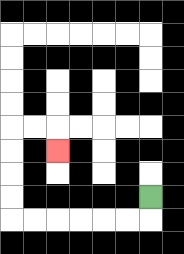{'start': '[6, 8]', 'end': '[2, 6]', 'path_directions': 'D,L,L,L,L,L,L,U,U,U,U,R,R,D', 'path_coordinates': '[[6, 8], [6, 9], [5, 9], [4, 9], [3, 9], [2, 9], [1, 9], [0, 9], [0, 8], [0, 7], [0, 6], [0, 5], [1, 5], [2, 5], [2, 6]]'}